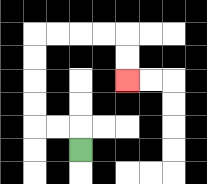{'start': '[3, 6]', 'end': '[5, 3]', 'path_directions': 'U,L,L,U,U,U,U,R,R,R,R,D,D', 'path_coordinates': '[[3, 6], [3, 5], [2, 5], [1, 5], [1, 4], [1, 3], [1, 2], [1, 1], [2, 1], [3, 1], [4, 1], [5, 1], [5, 2], [5, 3]]'}